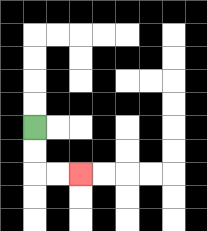{'start': '[1, 5]', 'end': '[3, 7]', 'path_directions': 'D,D,R,R', 'path_coordinates': '[[1, 5], [1, 6], [1, 7], [2, 7], [3, 7]]'}